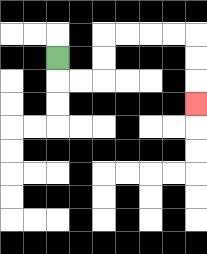{'start': '[2, 2]', 'end': '[8, 4]', 'path_directions': 'D,R,R,U,U,R,R,R,R,D,D,D', 'path_coordinates': '[[2, 2], [2, 3], [3, 3], [4, 3], [4, 2], [4, 1], [5, 1], [6, 1], [7, 1], [8, 1], [8, 2], [8, 3], [8, 4]]'}